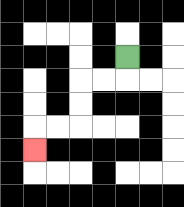{'start': '[5, 2]', 'end': '[1, 6]', 'path_directions': 'D,L,L,D,D,L,L,D', 'path_coordinates': '[[5, 2], [5, 3], [4, 3], [3, 3], [3, 4], [3, 5], [2, 5], [1, 5], [1, 6]]'}